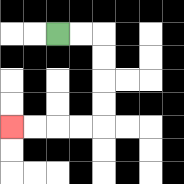{'start': '[2, 1]', 'end': '[0, 5]', 'path_directions': 'R,R,D,D,D,D,L,L,L,L', 'path_coordinates': '[[2, 1], [3, 1], [4, 1], [4, 2], [4, 3], [4, 4], [4, 5], [3, 5], [2, 5], [1, 5], [0, 5]]'}